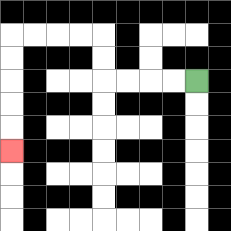{'start': '[8, 3]', 'end': '[0, 6]', 'path_directions': 'L,L,L,L,U,U,L,L,L,L,D,D,D,D,D', 'path_coordinates': '[[8, 3], [7, 3], [6, 3], [5, 3], [4, 3], [4, 2], [4, 1], [3, 1], [2, 1], [1, 1], [0, 1], [0, 2], [0, 3], [0, 4], [0, 5], [0, 6]]'}